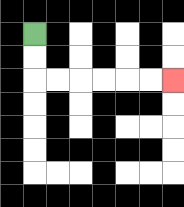{'start': '[1, 1]', 'end': '[7, 3]', 'path_directions': 'D,D,R,R,R,R,R,R', 'path_coordinates': '[[1, 1], [1, 2], [1, 3], [2, 3], [3, 3], [4, 3], [5, 3], [6, 3], [7, 3]]'}